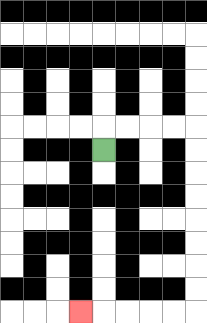{'start': '[4, 6]', 'end': '[3, 13]', 'path_directions': 'U,R,R,R,R,D,D,D,D,D,D,D,D,L,L,L,L,L', 'path_coordinates': '[[4, 6], [4, 5], [5, 5], [6, 5], [7, 5], [8, 5], [8, 6], [8, 7], [8, 8], [8, 9], [8, 10], [8, 11], [8, 12], [8, 13], [7, 13], [6, 13], [5, 13], [4, 13], [3, 13]]'}